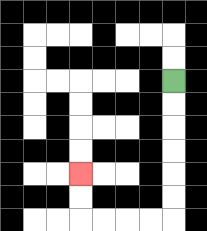{'start': '[7, 3]', 'end': '[3, 7]', 'path_directions': 'D,D,D,D,D,D,L,L,L,L,U,U', 'path_coordinates': '[[7, 3], [7, 4], [7, 5], [7, 6], [7, 7], [7, 8], [7, 9], [6, 9], [5, 9], [4, 9], [3, 9], [3, 8], [3, 7]]'}